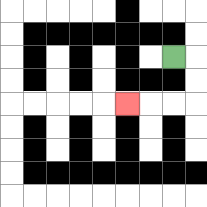{'start': '[7, 2]', 'end': '[5, 4]', 'path_directions': 'R,D,D,L,L,L', 'path_coordinates': '[[7, 2], [8, 2], [8, 3], [8, 4], [7, 4], [6, 4], [5, 4]]'}